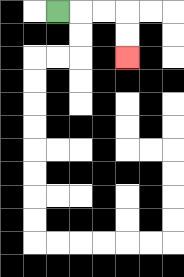{'start': '[2, 0]', 'end': '[5, 2]', 'path_directions': 'R,R,R,D,D', 'path_coordinates': '[[2, 0], [3, 0], [4, 0], [5, 0], [5, 1], [5, 2]]'}